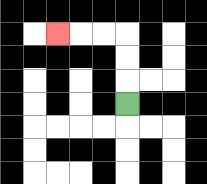{'start': '[5, 4]', 'end': '[2, 1]', 'path_directions': 'U,U,U,L,L,L', 'path_coordinates': '[[5, 4], [5, 3], [5, 2], [5, 1], [4, 1], [3, 1], [2, 1]]'}